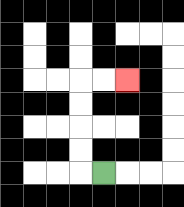{'start': '[4, 7]', 'end': '[5, 3]', 'path_directions': 'L,U,U,U,U,R,R', 'path_coordinates': '[[4, 7], [3, 7], [3, 6], [3, 5], [3, 4], [3, 3], [4, 3], [5, 3]]'}